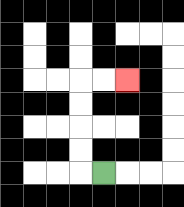{'start': '[4, 7]', 'end': '[5, 3]', 'path_directions': 'L,U,U,U,U,R,R', 'path_coordinates': '[[4, 7], [3, 7], [3, 6], [3, 5], [3, 4], [3, 3], [4, 3], [5, 3]]'}